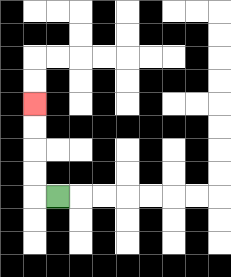{'start': '[2, 8]', 'end': '[1, 4]', 'path_directions': 'L,U,U,U,U', 'path_coordinates': '[[2, 8], [1, 8], [1, 7], [1, 6], [1, 5], [1, 4]]'}